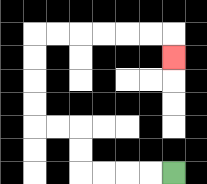{'start': '[7, 7]', 'end': '[7, 2]', 'path_directions': 'L,L,L,L,U,U,L,L,U,U,U,U,R,R,R,R,R,R,D', 'path_coordinates': '[[7, 7], [6, 7], [5, 7], [4, 7], [3, 7], [3, 6], [3, 5], [2, 5], [1, 5], [1, 4], [1, 3], [1, 2], [1, 1], [2, 1], [3, 1], [4, 1], [5, 1], [6, 1], [7, 1], [7, 2]]'}